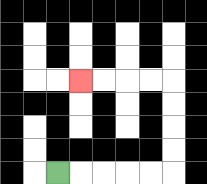{'start': '[2, 7]', 'end': '[3, 3]', 'path_directions': 'R,R,R,R,R,U,U,U,U,L,L,L,L', 'path_coordinates': '[[2, 7], [3, 7], [4, 7], [5, 7], [6, 7], [7, 7], [7, 6], [7, 5], [7, 4], [7, 3], [6, 3], [5, 3], [4, 3], [3, 3]]'}